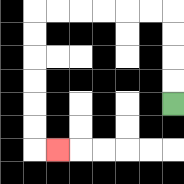{'start': '[7, 4]', 'end': '[2, 6]', 'path_directions': 'U,U,U,U,L,L,L,L,L,L,D,D,D,D,D,D,R', 'path_coordinates': '[[7, 4], [7, 3], [7, 2], [7, 1], [7, 0], [6, 0], [5, 0], [4, 0], [3, 0], [2, 0], [1, 0], [1, 1], [1, 2], [1, 3], [1, 4], [1, 5], [1, 6], [2, 6]]'}